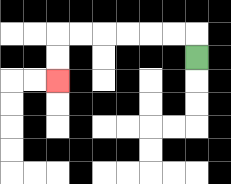{'start': '[8, 2]', 'end': '[2, 3]', 'path_directions': 'U,L,L,L,L,L,L,D,D', 'path_coordinates': '[[8, 2], [8, 1], [7, 1], [6, 1], [5, 1], [4, 1], [3, 1], [2, 1], [2, 2], [2, 3]]'}